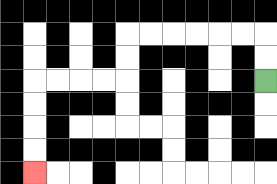{'start': '[11, 3]', 'end': '[1, 7]', 'path_directions': 'U,U,L,L,L,L,L,L,D,D,L,L,L,L,D,D,D,D', 'path_coordinates': '[[11, 3], [11, 2], [11, 1], [10, 1], [9, 1], [8, 1], [7, 1], [6, 1], [5, 1], [5, 2], [5, 3], [4, 3], [3, 3], [2, 3], [1, 3], [1, 4], [1, 5], [1, 6], [1, 7]]'}